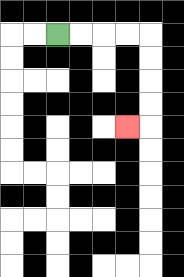{'start': '[2, 1]', 'end': '[5, 5]', 'path_directions': 'R,R,R,R,D,D,D,D,L', 'path_coordinates': '[[2, 1], [3, 1], [4, 1], [5, 1], [6, 1], [6, 2], [6, 3], [6, 4], [6, 5], [5, 5]]'}